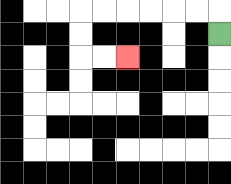{'start': '[9, 1]', 'end': '[5, 2]', 'path_directions': 'U,L,L,L,L,L,L,D,D,R,R', 'path_coordinates': '[[9, 1], [9, 0], [8, 0], [7, 0], [6, 0], [5, 0], [4, 0], [3, 0], [3, 1], [3, 2], [4, 2], [5, 2]]'}